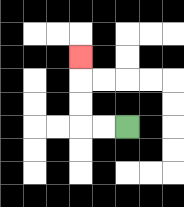{'start': '[5, 5]', 'end': '[3, 2]', 'path_directions': 'L,L,U,U,U', 'path_coordinates': '[[5, 5], [4, 5], [3, 5], [3, 4], [3, 3], [3, 2]]'}